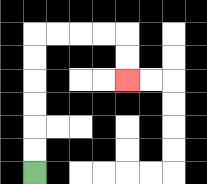{'start': '[1, 7]', 'end': '[5, 3]', 'path_directions': 'U,U,U,U,U,U,R,R,R,R,D,D', 'path_coordinates': '[[1, 7], [1, 6], [1, 5], [1, 4], [1, 3], [1, 2], [1, 1], [2, 1], [3, 1], [4, 1], [5, 1], [5, 2], [5, 3]]'}